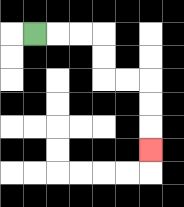{'start': '[1, 1]', 'end': '[6, 6]', 'path_directions': 'R,R,R,D,D,R,R,D,D,D', 'path_coordinates': '[[1, 1], [2, 1], [3, 1], [4, 1], [4, 2], [4, 3], [5, 3], [6, 3], [6, 4], [6, 5], [6, 6]]'}